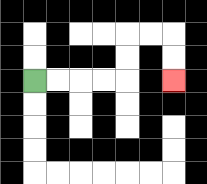{'start': '[1, 3]', 'end': '[7, 3]', 'path_directions': 'R,R,R,R,U,U,R,R,D,D', 'path_coordinates': '[[1, 3], [2, 3], [3, 3], [4, 3], [5, 3], [5, 2], [5, 1], [6, 1], [7, 1], [7, 2], [7, 3]]'}